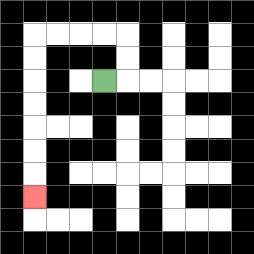{'start': '[4, 3]', 'end': '[1, 8]', 'path_directions': 'R,U,U,L,L,L,L,D,D,D,D,D,D,D', 'path_coordinates': '[[4, 3], [5, 3], [5, 2], [5, 1], [4, 1], [3, 1], [2, 1], [1, 1], [1, 2], [1, 3], [1, 4], [1, 5], [1, 6], [1, 7], [1, 8]]'}